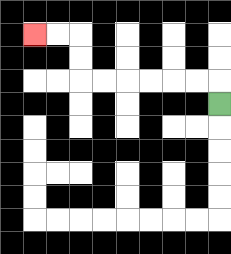{'start': '[9, 4]', 'end': '[1, 1]', 'path_directions': 'U,L,L,L,L,L,L,U,U,L,L', 'path_coordinates': '[[9, 4], [9, 3], [8, 3], [7, 3], [6, 3], [5, 3], [4, 3], [3, 3], [3, 2], [3, 1], [2, 1], [1, 1]]'}